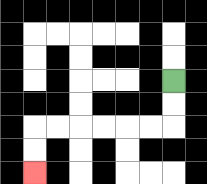{'start': '[7, 3]', 'end': '[1, 7]', 'path_directions': 'D,D,L,L,L,L,L,L,D,D', 'path_coordinates': '[[7, 3], [7, 4], [7, 5], [6, 5], [5, 5], [4, 5], [3, 5], [2, 5], [1, 5], [1, 6], [1, 7]]'}